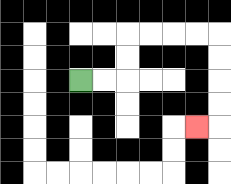{'start': '[3, 3]', 'end': '[8, 5]', 'path_directions': 'R,R,U,U,R,R,R,R,D,D,D,D,L', 'path_coordinates': '[[3, 3], [4, 3], [5, 3], [5, 2], [5, 1], [6, 1], [7, 1], [8, 1], [9, 1], [9, 2], [9, 3], [9, 4], [9, 5], [8, 5]]'}